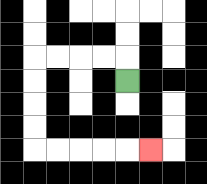{'start': '[5, 3]', 'end': '[6, 6]', 'path_directions': 'U,L,L,L,L,D,D,D,D,R,R,R,R,R', 'path_coordinates': '[[5, 3], [5, 2], [4, 2], [3, 2], [2, 2], [1, 2], [1, 3], [1, 4], [1, 5], [1, 6], [2, 6], [3, 6], [4, 6], [5, 6], [6, 6]]'}